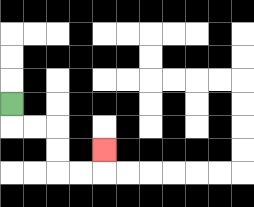{'start': '[0, 4]', 'end': '[4, 6]', 'path_directions': 'D,R,R,D,D,R,R,U', 'path_coordinates': '[[0, 4], [0, 5], [1, 5], [2, 5], [2, 6], [2, 7], [3, 7], [4, 7], [4, 6]]'}